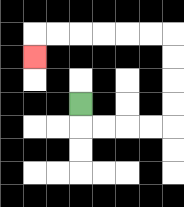{'start': '[3, 4]', 'end': '[1, 2]', 'path_directions': 'D,R,R,R,R,U,U,U,U,L,L,L,L,L,L,D', 'path_coordinates': '[[3, 4], [3, 5], [4, 5], [5, 5], [6, 5], [7, 5], [7, 4], [7, 3], [7, 2], [7, 1], [6, 1], [5, 1], [4, 1], [3, 1], [2, 1], [1, 1], [1, 2]]'}